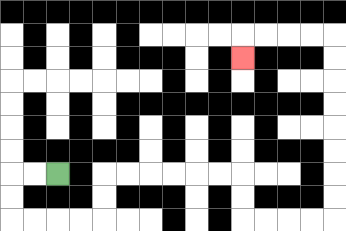{'start': '[2, 7]', 'end': '[10, 2]', 'path_directions': 'L,L,D,D,R,R,R,R,U,U,R,R,R,R,R,R,D,D,R,R,R,R,U,U,U,U,U,U,U,U,L,L,L,L,D', 'path_coordinates': '[[2, 7], [1, 7], [0, 7], [0, 8], [0, 9], [1, 9], [2, 9], [3, 9], [4, 9], [4, 8], [4, 7], [5, 7], [6, 7], [7, 7], [8, 7], [9, 7], [10, 7], [10, 8], [10, 9], [11, 9], [12, 9], [13, 9], [14, 9], [14, 8], [14, 7], [14, 6], [14, 5], [14, 4], [14, 3], [14, 2], [14, 1], [13, 1], [12, 1], [11, 1], [10, 1], [10, 2]]'}